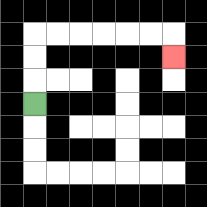{'start': '[1, 4]', 'end': '[7, 2]', 'path_directions': 'U,U,U,R,R,R,R,R,R,D', 'path_coordinates': '[[1, 4], [1, 3], [1, 2], [1, 1], [2, 1], [3, 1], [4, 1], [5, 1], [6, 1], [7, 1], [7, 2]]'}